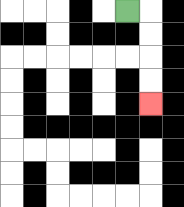{'start': '[5, 0]', 'end': '[6, 4]', 'path_directions': 'R,D,D,D,D', 'path_coordinates': '[[5, 0], [6, 0], [6, 1], [6, 2], [6, 3], [6, 4]]'}